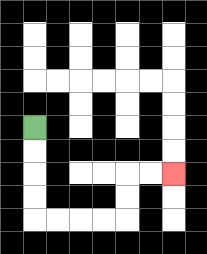{'start': '[1, 5]', 'end': '[7, 7]', 'path_directions': 'D,D,D,D,R,R,R,R,U,U,R,R', 'path_coordinates': '[[1, 5], [1, 6], [1, 7], [1, 8], [1, 9], [2, 9], [3, 9], [4, 9], [5, 9], [5, 8], [5, 7], [6, 7], [7, 7]]'}